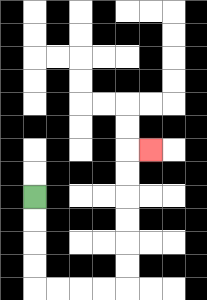{'start': '[1, 8]', 'end': '[6, 6]', 'path_directions': 'D,D,D,D,R,R,R,R,U,U,U,U,U,U,R', 'path_coordinates': '[[1, 8], [1, 9], [1, 10], [1, 11], [1, 12], [2, 12], [3, 12], [4, 12], [5, 12], [5, 11], [5, 10], [5, 9], [5, 8], [5, 7], [5, 6], [6, 6]]'}